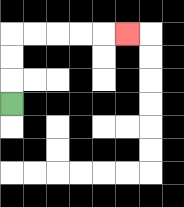{'start': '[0, 4]', 'end': '[5, 1]', 'path_directions': 'U,U,U,R,R,R,R,R', 'path_coordinates': '[[0, 4], [0, 3], [0, 2], [0, 1], [1, 1], [2, 1], [3, 1], [4, 1], [5, 1]]'}